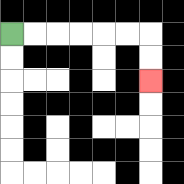{'start': '[0, 1]', 'end': '[6, 3]', 'path_directions': 'R,R,R,R,R,R,D,D', 'path_coordinates': '[[0, 1], [1, 1], [2, 1], [3, 1], [4, 1], [5, 1], [6, 1], [6, 2], [6, 3]]'}